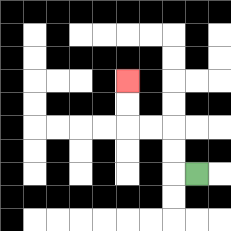{'start': '[8, 7]', 'end': '[5, 3]', 'path_directions': 'L,U,U,L,L,U,U', 'path_coordinates': '[[8, 7], [7, 7], [7, 6], [7, 5], [6, 5], [5, 5], [5, 4], [5, 3]]'}